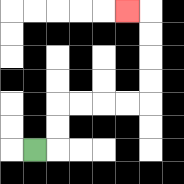{'start': '[1, 6]', 'end': '[5, 0]', 'path_directions': 'R,U,U,R,R,R,R,U,U,U,U,L', 'path_coordinates': '[[1, 6], [2, 6], [2, 5], [2, 4], [3, 4], [4, 4], [5, 4], [6, 4], [6, 3], [6, 2], [6, 1], [6, 0], [5, 0]]'}